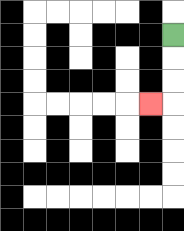{'start': '[7, 1]', 'end': '[6, 4]', 'path_directions': 'D,D,D,L', 'path_coordinates': '[[7, 1], [7, 2], [7, 3], [7, 4], [6, 4]]'}